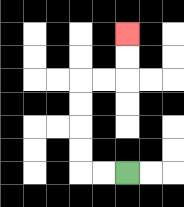{'start': '[5, 7]', 'end': '[5, 1]', 'path_directions': 'L,L,U,U,U,U,R,R,U,U', 'path_coordinates': '[[5, 7], [4, 7], [3, 7], [3, 6], [3, 5], [3, 4], [3, 3], [4, 3], [5, 3], [5, 2], [5, 1]]'}